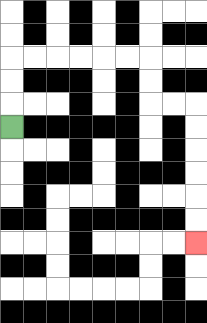{'start': '[0, 5]', 'end': '[8, 10]', 'path_directions': 'U,U,U,R,R,R,R,R,R,D,D,R,R,D,D,D,D,D,D', 'path_coordinates': '[[0, 5], [0, 4], [0, 3], [0, 2], [1, 2], [2, 2], [3, 2], [4, 2], [5, 2], [6, 2], [6, 3], [6, 4], [7, 4], [8, 4], [8, 5], [8, 6], [8, 7], [8, 8], [8, 9], [8, 10]]'}